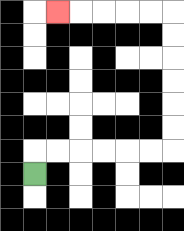{'start': '[1, 7]', 'end': '[2, 0]', 'path_directions': 'U,R,R,R,R,R,R,U,U,U,U,U,U,L,L,L,L,L', 'path_coordinates': '[[1, 7], [1, 6], [2, 6], [3, 6], [4, 6], [5, 6], [6, 6], [7, 6], [7, 5], [7, 4], [7, 3], [7, 2], [7, 1], [7, 0], [6, 0], [5, 0], [4, 0], [3, 0], [2, 0]]'}